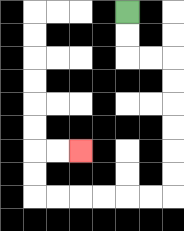{'start': '[5, 0]', 'end': '[3, 6]', 'path_directions': 'D,D,R,R,D,D,D,D,D,D,L,L,L,L,L,L,U,U,R,R', 'path_coordinates': '[[5, 0], [5, 1], [5, 2], [6, 2], [7, 2], [7, 3], [7, 4], [7, 5], [7, 6], [7, 7], [7, 8], [6, 8], [5, 8], [4, 8], [3, 8], [2, 8], [1, 8], [1, 7], [1, 6], [2, 6], [3, 6]]'}